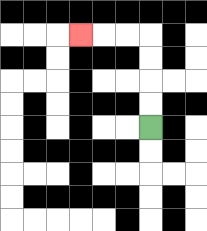{'start': '[6, 5]', 'end': '[3, 1]', 'path_directions': 'U,U,U,U,L,L,L', 'path_coordinates': '[[6, 5], [6, 4], [6, 3], [6, 2], [6, 1], [5, 1], [4, 1], [3, 1]]'}